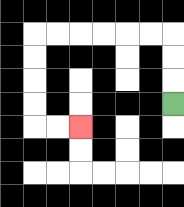{'start': '[7, 4]', 'end': '[3, 5]', 'path_directions': 'U,U,U,L,L,L,L,L,L,D,D,D,D,R,R', 'path_coordinates': '[[7, 4], [7, 3], [7, 2], [7, 1], [6, 1], [5, 1], [4, 1], [3, 1], [2, 1], [1, 1], [1, 2], [1, 3], [1, 4], [1, 5], [2, 5], [3, 5]]'}